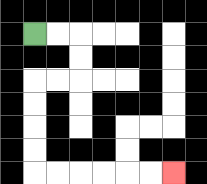{'start': '[1, 1]', 'end': '[7, 7]', 'path_directions': 'R,R,D,D,L,L,D,D,D,D,R,R,R,R,R,R', 'path_coordinates': '[[1, 1], [2, 1], [3, 1], [3, 2], [3, 3], [2, 3], [1, 3], [1, 4], [1, 5], [1, 6], [1, 7], [2, 7], [3, 7], [4, 7], [5, 7], [6, 7], [7, 7]]'}